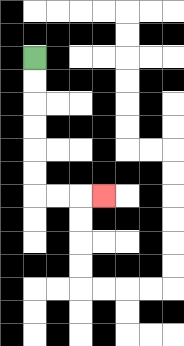{'start': '[1, 2]', 'end': '[4, 8]', 'path_directions': 'D,D,D,D,D,D,R,R,R', 'path_coordinates': '[[1, 2], [1, 3], [1, 4], [1, 5], [1, 6], [1, 7], [1, 8], [2, 8], [3, 8], [4, 8]]'}